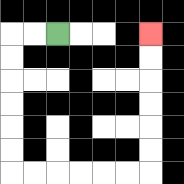{'start': '[2, 1]', 'end': '[6, 1]', 'path_directions': 'L,L,D,D,D,D,D,D,R,R,R,R,R,R,U,U,U,U,U,U', 'path_coordinates': '[[2, 1], [1, 1], [0, 1], [0, 2], [0, 3], [0, 4], [0, 5], [0, 6], [0, 7], [1, 7], [2, 7], [3, 7], [4, 7], [5, 7], [6, 7], [6, 6], [6, 5], [6, 4], [6, 3], [6, 2], [6, 1]]'}